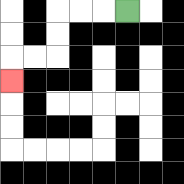{'start': '[5, 0]', 'end': '[0, 3]', 'path_directions': 'L,L,L,D,D,L,L,D', 'path_coordinates': '[[5, 0], [4, 0], [3, 0], [2, 0], [2, 1], [2, 2], [1, 2], [0, 2], [0, 3]]'}